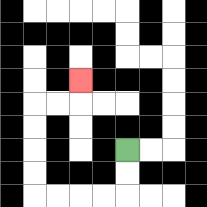{'start': '[5, 6]', 'end': '[3, 3]', 'path_directions': 'D,D,L,L,L,L,U,U,U,U,R,R,U', 'path_coordinates': '[[5, 6], [5, 7], [5, 8], [4, 8], [3, 8], [2, 8], [1, 8], [1, 7], [1, 6], [1, 5], [1, 4], [2, 4], [3, 4], [3, 3]]'}